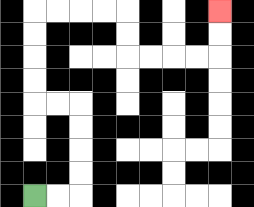{'start': '[1, 8]', 'end': '[9, 0]', 'path_directions': 'R,R,U,U,U,U,L,L,U,U,U,U,R,R,R,R,D,D,R,R,R,R,U,U', 'path_coordinates': '[[1, 8], [2, 8], [3, 8], [3, 7], [3, 6], [3, 5], [3, 4], [2, 4], [1, 4], [1, 3], [1, 2], [1, 1], [1, 0], [2, 0], [3, 0], [4, 0], [5, 0], [5, 1], [5, 2], [6, 2], [7, 2], [8, 2], [9, 2], [9, 1], [9, 0]]'}